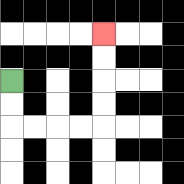{'start': '[0, 3]', 'end': '[4, 1]', 'path_directions': 'D,D,R,R,R,R,U,U,U,U', 'path_coordinates': '[[0, 3], [0, 4], [0, 5], [1, 5], [2, 5], [3, 5], [4, 5], [4, 4], [4, 3], [4, 2], [4, 1]]'}